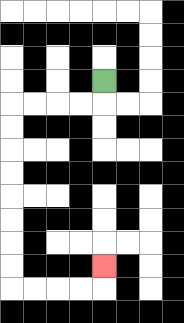{'start': '[4, 3]', 'end': '[4, 11]', 'path_directions': 'D,L,L,L,L,D,D,D,D,D,D,D,D,R,R,R,R,U', 'path_coordinates': '[[4, 3], [4, 4], [3, 4], [2, 4], [1, 4], [0, 4], [0, 5], [0, 6], [0, 7], [0, 8], [0, 9], [0, 10], [0, 11], [0, 12], [1, 12], [2, 12], [3, 12], [4, 12], [4, 11]]'}